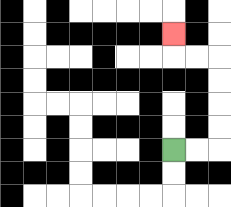{'start': '[7, 6]', 'end': '[7, 1]', 'path_directions': 'R,R,U,U,U,U,L,L,U', 'path_coordinates': '[[7, 6], [8, 6], [9, 6], [9, 5], [9, 4], [9, 3], [9, 2], [8, 2], [7, 2], [7, 1]]'}